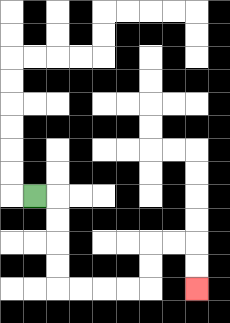{'start': '[1, 8]', 'end': '[8, 12]', 'path_directions': 'R,D,D,D,D,R,R,R,R,U,U,R,R,D,D', 'path_coordinates': '[[1, 8], [2, 8], [2, 9], [2, 10], [2, 11], [2, 12], [3, 12], [4, 12], [5, 12], [6, 12], [6, 11], [6, 10], [7, 10], [8, 10], [8, 11], [8, 12]]'}